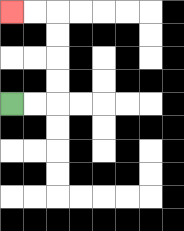{'start': '[0, 4]', 'end': '[0, 0]', 'path_directions': 'R,R,U,U,U,U,L,L', 'path_coordinates': '[[0, 4], [1, 4], [2, 4], [2, 3], [2, 2], [2, 1], [2, 0], [1, 0], [0, 0]]'}